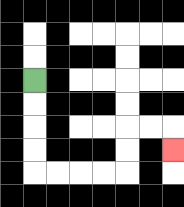{'start': '[1, 3]', 'end': '[7, 6]', 'path_directions': 'D,D,D,D,R,R,R,R,U,U,R,R,D', 'path_coordinates': '[[1, 3], [1, 4], [1, 5], [1, 6], [1, 7], [2, 7], [3, 7], [4, 7], [5, 7], [5, 6], [5, 5], [6, 5], [7, 5], [7, 6]]'}